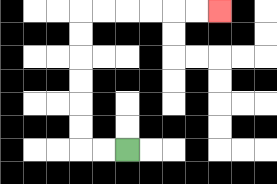{'start': '[5, 6]', 'end': '[9, 0]', 'path_directions': 'L,L,U,U,U,U,U,U,R,R,R,R,R,R', 'path_coordinates': '[[5, 6], [4, 6], [3, 6], [3, 5], [3, 4], [3, 3], [3, 2], [3, 1], [3, 0], [4, 0], [5, 0], [6, 0], [7, 0], [8, 0], [9, 0]]'}